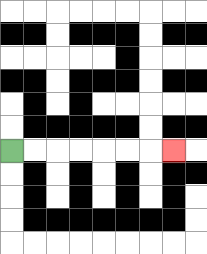{'start': '[0, 6]', 'end': '[7, 6]', 'path_directions': 'R,R,R,R,R,R,R', 'path_coordinates': '[[0, 6], [1, 6], [2, 6], [3, 6], [4, 6], [5, 6], [6, 6], [7, 6]]'}